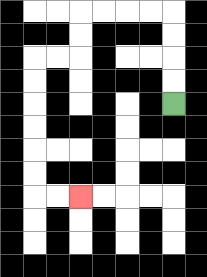{'start': '[7, 4]', 'end': '[3, 8]', 'path_directions': 'U,U,U,U,L,L,L,L,D,D,L,L,D,D,D,D,D,D,R,R', 'path_coordinates': '[[7, 4], [7, 3], [7, 2], [7, 1], [7, 0], [6, 0], [5, 0], [4, 0], [3, 0], [3, 1], [3, 2], [2, 2], [1, 2], [1, 3], [1, 4], [1, 5], [1, 6], [1, 7], [1, 8], [2, 8], [3, 8]]'}